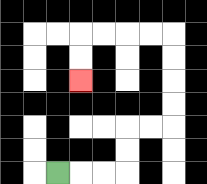{'start': '[2, 7]', 'end': '[3, 3]', 'path_directions': 'R,R,R,U,U,R,R,U,U,U,U,L,L,L,L,D,D', 'path_coordinates': '[[2, 7], [3, 7], [4, 7], [5, 7], [5, 6], [5, 5], [6, 5], [7, 5], [7, 4], [7, 3], [7, 2], [7, 1], [6, 1], [5, 1], [4, 1], [3, 1], [3, 2], [3, 3]]'}